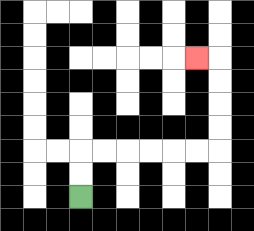{'start': '[3, 8]', 'end': '[8, 2]', 'path_directions': 'U,U,R,R,R,R,R,R,U,U,U,U,L', 'path_coordinates': '[[3, 8], [3, 7], [3, 6], [4, 6], [5, 6], [6, 6], [7, 6], [8, 6], [9, 6], [9, 5], [9, 4], [9, 3], [9, 2], [8, 2]]'}